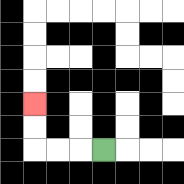{'start': '[4, 6]', 'end': '[1, 4]', 'path_directions': 'L,L,L,U,U', 'path_coordinates': '[[4, 6], [3, 6], [2, 6], [1, 6], [1, 5], [1, 4]]'}